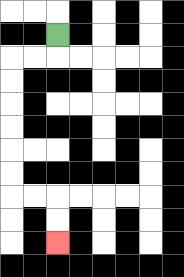{'start': '[2, 1]', 'end': '[2, 10]', 'path_directions': 'D,L,L,D,D,D,D,D,D,R,R,D,D', 'path_coordinates': '[[2, 1], [2, 2], [1, 2], [0, 2], [0, 3], [0, 4], [0, 5], [0, 6], [0, 7], [0, 8], [1, 8], [2, 8], [2, 9], [2, 10]]'}